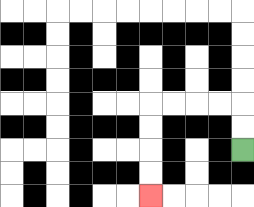{'start': '[10, 6]', 'end': '[6, 8]', 'path_directions': 'U,U,L,L,L,L,D,D,D,D', 'path_coordinates': '[[10, 6], [10, 5], [10, 4], [9, 4], [8, 4], [7, 4], [6, 4], [6, 5], [6, 6], [6, 7], [6, 8]]'}